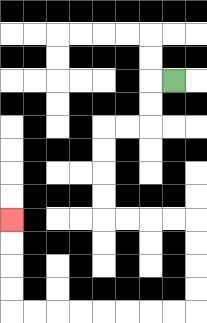{'start': '[7, 3]', 'end': '[0, 9]', 'path_directions': 'L,D,D,L,L,D,D,D,D,R,R,R,R,D,D,D,D,L,L,L,L,L,L,L,L,U,U,U,U', 'path_coordinates': '[[7, 3], [6, 3], [6, 4], [6, 5], [5, 5], [4, 5], [4, 6], [4, 7], [4, 8], [4, 9], [5, 9], [6, 9], [7, 9], [8, 9], [8, 10], [8, 11], [8, 12], [8, 13], [7, 13], [6, 13], [5, 13], [4, 13], [3, 13], [2, 13], [1, 13], [0, 13], [0, 12], [0, 11], [0, 10], [0, 9]]'}